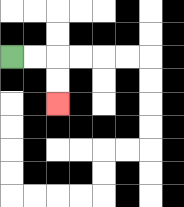{'start': '[0, 2]', 'end': '[2, 4]', 'path_directions': 'R,R,D,D', 'path_coordinates': '[[0, 2], [1, 2], [2, 2], [2, 3], [2, 4]]'}